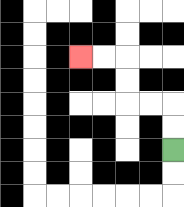{'start': '[7, 6]', 'end': '[3, 2]', 'path_directions': 'U,U,L,L,U,U,L,L', 'path_coordinates': '[[7, 6], [7, 5], [7, 4], [6, 4], [5, 4], [5, 3], [5, 2], [4, 2], [3, 2]]'}